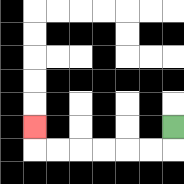{'start': '[7, 5]', 'end': '[1, 5]', 'path_directions': 'D,L,L,L,L,L,L,U', 'path_coordinates': '[[7, 5], [7, 6], [6, 6], [5, 6], [4, 6], [3, 6], [2, 6], [1, 6], [1, 5]]'}